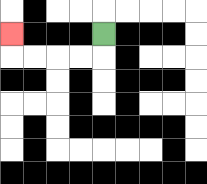{'start': '[4, 1]', 'end': '[0, 1]', 'path_directions': 'D,L,L,L,L,U', 'path_coordinates': '[[4, 1], [4, 2], [3, 2], [2, 2], [1, 2], [0, 2], [0, 1]]'}